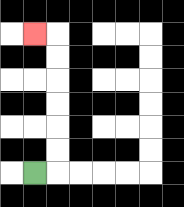{'start': '[1, 7]', 'end': '[1, 1]', 'path_directions': 'R,U,U,U,U,U,U,L', 'path_coordinates': '[[1, 7], [2, 7], [2, 6], [2, 5], [2, 4], [2, 3], [2, 2], [2, 1], [1, 1]]'}